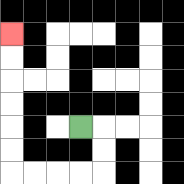{'start': '[3, 5]', 'end': '[0, 1]', 'path_directions': 'R,D,D,L,L,L,L,U,U,U,U,U,U', 'path_coordinates': '[[3, 5], [4, 5], [4, 6], [4, 7], [3, 7], [2, 7], [1, 7], [0, 7], [0, 6], [0, 5], [0, 4], [0, 3], [0, 2], [0, 1]]'}